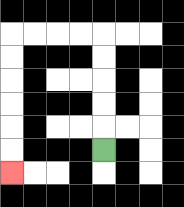{'start': '[4, 6]', 'end': '[0, 7]', 'path_directions': 'U,U,U,U,U,L,L,L,L,D,D,D,D,D,D', 'path_coordinates': '[[4, 6], [4, 5], [4, 4], [4, 3], [4, 2], [4, 1], [3, 1], [2, 1], [1, 1], [0, 1], [0, 2], [0, 3], [0, 4], [0, 5], [0, 6], [0, 7]]'}